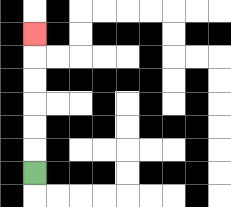{'start': '[1, 7]', 'end': '[1, 1]', 'path_directions': 'U,U,U,U,U,U', 'path_coordinates': '[[1, 7], [1, 6], [1, 5], [1, 4], [1, 3], [1, 2], [1, 1]]'}